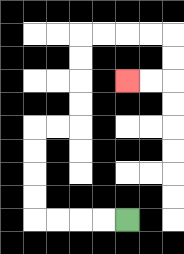{'start': '[5, 9]', 'end': '[5, 3]', 'path_directions': 'L,L,L,L,U,U,U,U,R,R,U,U,U,U,R,R,R,R,D,D,L,L', 'path_coordinates': '[[5, 9], [4, 9], [3, 9], [2, 9], [1, 9], [1, 8], [1, 7], [1, 6], [1, 5], [2, 5], [3, 5], [3, 4], [3, 3], [3, 2], [3, 1], [4, 1], [5, 1], [6, 1], [7, 1], [7, 2], [7, 3], [6, 3], [5, 3]]'}